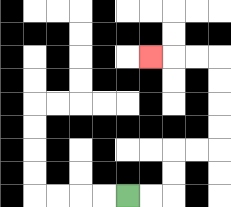{'start': '[5, 8]', 'end': '[6, 2]', 'path_directions': 'R,R,U,U,R,R,U,U,U,U,L,L,L', 'path_coordinates': '[[5, 8], [6, 8], [7, 8], [7, 7], [7, 6], [8, 6], [9, 6], [9, 5], [9, 4], [9, 3], [9, 2], [8, 2], [7, 2], [6, 2]]'}